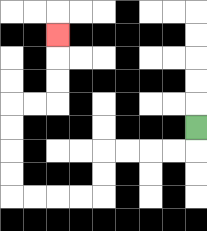{'start': '[8, 5]', 'end': '[2, 1]', 'path_directions': 'D,L,L,L,L,D,D,L,L,L,L,U,U,U,U,R,R,U,U,U', 'path_coordinates': '[[8, 5], [8, 6], [7, 6], [6, 6], [5, 6], [4, 6], [4, 7], [4, 8], [3, 8], [2, 8], [1, 8], [0, 8], [0, 7], [0, 6], [0, 5], [0, 4], [1, 4], [2, 4], [2, 3], [2, 2], [2, 1]]'}